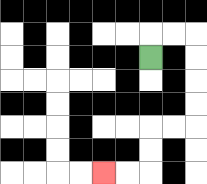{'start': '[6, 2]', 'end': '[4, 7]', 'path_directions': 'U,R,R,D,D,D,D,L,L,D,D,L,L', 'path_coordinates': '[[6, 2], [6, 1], [7, 1], [8, 1], [8, 2], [8, 3], [8, 4], [8, 5], [7, 5], [6, 5], [6, 6], [6, 7], [5, 7], [4, 7]]'}